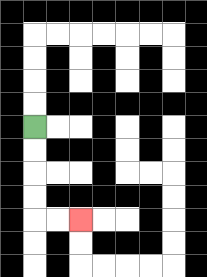{'start': '[1, 5]', 'end': '[3, 9]', 'path_directions': 'D,D,D,D,R,R', 'path_coordinates': '[[1, 5], [1, 6], [1, 7], [1, 8], [1, 9], [2, 9], [3, 9]]'}